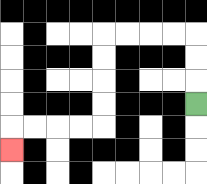{'start': '[8, 4]', 'end': '[0, 6]', 'path_directions': 'U,U,U,L,L,L,L,D,D,D,D,L,L,L,L,D', 'path_coordinates': '[[8, 4], [8, 3], [8, 2], [8, 1], [7, 1], [6, 1], [5, 1], [4, 1], [4, 2], [4, 3], [4, 4], [4, 5], [3, 5], [2, 5], [1, 5], [0, 5], [0, 6]]'}